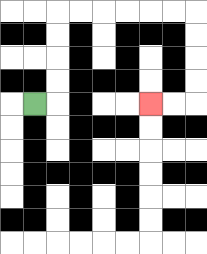{'start': '[1, 4]', 'end': '[6, 4]', 'path_directions': 'R,U,U,U,U,R,R,R,R,R,R,D,D,D,D,L,L', 'path_coordinates': '[[1, 4], [2, 4], [2, 3], [2, 2], [2, 1], [2, 0], [3, 0], [4, 0], [5, 0], [6, 0], [7, 0], [8, 0], [8, 1], [8, 2], [8, 3], [8, 4], [7, 4], [6, 4]]'}